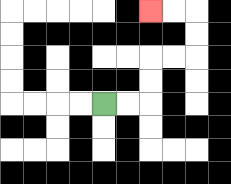{'start': '[4, 4]', 'end': '[6, 0]', 'path_directions': 'R,R,U,U,R,R,U,U,L,L', 'path_coordinates': '[[4, 4], [5, 4], [6, 4], [6, 3], [6, 2], [7, 2], [8, 2], [8, 1], [8, 0], [7, 0], [6, 0]]'}